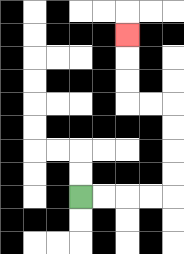{'start': '[3, 8]', 'end': '[5, 1]', 'path_directions': 'R,R,R,R,U,U,U,U,L,L,U,U,U', 'path_coordinates': '[[3, 8], [4, 8], [5, 8], [6, 8], [7, 8], [7, 7], [7, 6], [7, 5], [7, 4], [6, 4], [5, 4], [5, 3], [5, 2], [5, 1]]'}